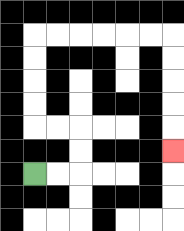{'start': '[1, 7]', 'end': '[7, 6]', 'path_directions': 'R,R,U,U,L,L,U,U,U,U,R,R,R,R,R,R,D,D,D,D,D', 'path_coordinates': '[[1, 7], [2, 7], [3, 7], [3, 6], [3, 5], [2, 5], [1, 5], [1, 4], [1, 3], [1, 2], [1, 1], [2, 1], [3, 1], [4, 1], [5, 1], [6, 1], [7, 1], [7, 2], [7, 3], [7, 4], [7, 5], [7, 6]]'}